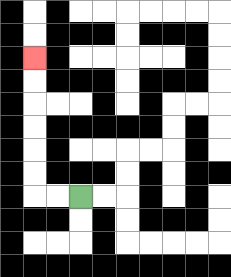{'start': '[3, 8]', 'end': '[1, 2]', 'path_directions': 'L,L,U,U,U,U,U,U', 'path_coordinates': '[[3, 8], [2, 8], [1, 8], [1, 7], [1, 6], [1, 5], [1, 4], [1, 3], [1, 2]]'}